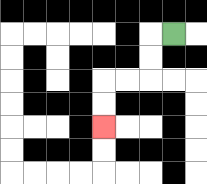{'start': '[7, 1]', 'end': '[4, 5]', 'path_directions': 'L,D,D,L,L,D,D', 'path_coordinates': '[[7, 1], [6, 1], [6, 2], [6, 3], [5, 3], [4, 3], [4, 4], [4, 5]]'}